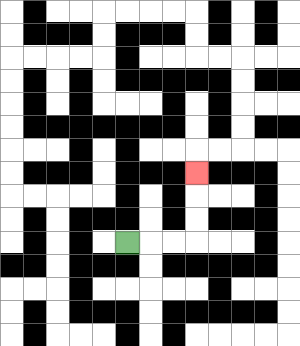{'start': '[5, 10]', 'end': '[8, 7]', 'path_directions': 'R,R,R,U,U,U', 'path_coordinates': '[[5, 10], [6, 10], [7, 10], [8, 10], [8, 9], [8, 8], [8, 7]]'}